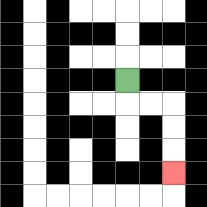{'start': '[5, 3]', 'end': '[7, 7]', 'path_directions': 'D,R,R,D,D,D', 'path_coordinates': '[[5, 3], [5, 4], [6, 4], [7, 4], [7, 5], [7, 6], [7, 7]]'}